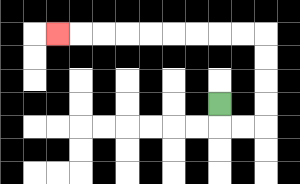{'start': '[9, 4]', 'end': '[2, 1]', 'path_directions': 'D,R,R,U,U,U,U,L,L,L,L,L,L,L,L,L', 'path_coordinates': '[[9, 4], [9, 5], [10, 5], [11, 5], [11, 4], [11, 3], [11, 2], [11, 1], [10, 1], [9, 1], [8, 1], [7, 1], [6, 1], [5, 1], [4, 1], [3, 1], [2, 1]]'}